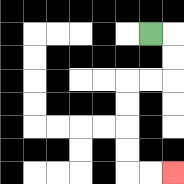{'start': '[6, 1]', 'end': '[7, 7]', 'path_directions': 'R,D,D,L,L,D,D,D,D,R,R', 'path_coordinates': '[[6, 1], [7, 1], [7, 2], [7, 3], [6, 3], [5, 3], [5, 4], [5, 5], [5, 6], [5, 7], [6, 7], [7, 7]]'}